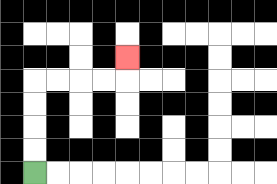{'start': '[1, 7]', 'end': '[5, 2]', 'path_directions': 'U,U,U,U,R,R,R,R,U', 'path_coordinates': '[[1, 7], [1, 6], [1, 5], [1, 4], [1, 3], [2, 3], [3, 3], [4, 3], [5, 3], [5, 2]]'}